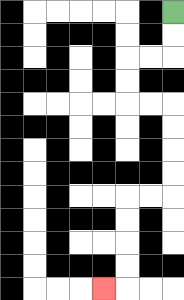{'start': '[7, 0]', 'end': '[4, 12]', 'path_directions': 'D,D,L,L,D,D,R,R,D,D,D,D,L,L,D,D,D,D,L', 'path_coordinates': '[[7, 0], [7, 1], [7, 2], [6, 2], [5, 2], [5, 3], [5, 4], [6, 4], [7, 4], [7, 5], [7, 6], [7, 7], [7, 8], [6, 8], [5, 8], [5, 9], [5, 10], [5, 11], [5, 12], [4, 12]]'}